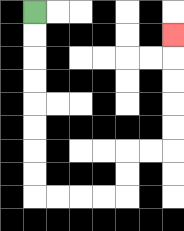{'start': '[1, 0]', 'end': '[7, 1]', 'path_directions': 'D,D,D,D,D,D,D,D,R,R,R,R,U,U,R,R,U,U,U,U,U', 'path_coordinates': '[[1, 0], [1, 1], [1, 2], [1, 3], [1, 4], [1, 5], [1, 6], [1, 7], [1, 8], [2, 8], [3, 8], [4, 8], [5, 8], [5, 7], [5, 6], [6, 6], [7, 6], [7, 5], [7, 4], [7, 3], [7, 2], [7, 1]]'}